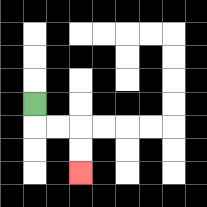{'start': '[1, 4]', 'end': '[3, 7]', 'path_directions': 'D,R,R,D,D', 'path_coordinates': '[[1, 4], [1, 5], [2, 5], [3, 5], [3, 6], [3, 7]]'}